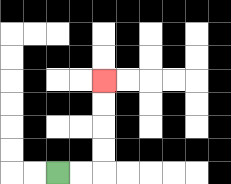{'start': '[2, 7]', 'end': '[4, 3]', 'path_directions': 'R,R,U,U,U,U', 'path_coordinates': '[[2, 7], [3, 7], [4, 7], [4, 6], [4, 5], [4, 4], [4, 3]]'}